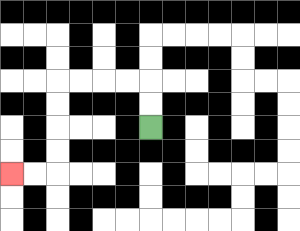{'start': '[6, 5]', 'end': '[0, 7]', 'path_directions': 'U,U,L,L,L,L,D,D,D,D,L,L', 'path_coordinates': '[[6, 5], [6, 4], [6, 3], [5, 3], [4, 3], [3, 3], [2, 3], [2, 4], [2, 5], [2, 6], [2, 7], [1, 7], [0, 7]]'}